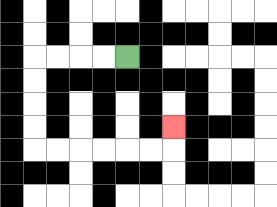{'start': '[5, 2]', 'end': '[7, 5]', 'path_directions': 'L,L,L,L,D,D,D,D,R,R,R,R,R,R,U', 'path_coordinates': '[[5, 2], [4, 2], [3, 2], [2, 2], [1, 2], [1, 3], [1, 4], [1, 5], [1, 6], [2, 6], [3, 6], [4, 6], [5, 6], [6, 6], [7, 6], [7, 5]]'}